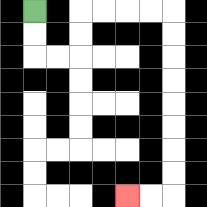{'start': '[1, 0]', 'end': '[5, 8]', 'path_directions': 'D,D,R,R,U,U,R,R,R,R,D,D,D,D,D,D,D,D,L,L', 'path_coordinates': '[[1, 0], [1, 1], [1, 2], [2, 2], [3, 2], [3, 1], [3, 0], [4, 0], [5, 0], [6, 0], [7, 0], [7, 1], [7, 2], [7, 3], [7, 4], [7, 5], [7, 6], [7, 7], [7, 8], [6, 8], [5, 8]]'}